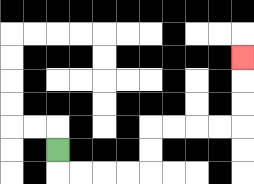{'start': '[2, 6]', 'end': '[10, 2]', 'path_directions': 'D,R,R,R,R,U,U,R,R,R,R,U,U,U', 'path_coordinates': '[[2, 6], [2, 7], [3, 7], [4, 7], [5, 7], [6, 7], [6, 6], [6, 5], [7, 5], [8, 5], [9, 5], [10, 5], [10, 4], [10, 3], [10, 2]]'}